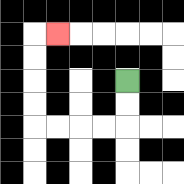{'start': '[5, 3]', 'end': '[2, 1]', 'path_directions': 'D,D,L,L,L,L,U,U,U,U,R', 'path_coordinates': '[[5, 3], [5, 4], [5, 5], [4, 5], [3, 5], [2, 5], [1, 5], [1, 4], [1, 3], [1, 2], [1, 1], [2, 1]]'}